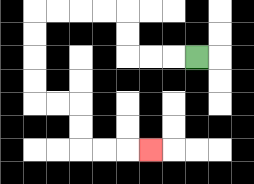{'start': '[8, 2]', 'end': '[6, 6]', 'path_directions': 'L,L,L,U,U,L,L,L,L,D,D,D,D,R,R,D,D,R,R,R', 'path_coordinates': '[[8, 2], [7, 2], [6, 2], [5, 2], [5, 1], [5, 0], [4, 0], [3, 0], [2, 0], [1, 0], [1, 1], [1, 2], [1, 3], [1, 4], [2, 4], [3, 4], [3, 5], [3, 6], [4, 6], [5, 6], [6, 6]]'}